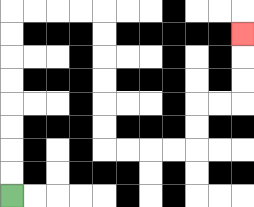{'start': '[0, 8]', 'end': '[10, 1]', 'path_directions': 'U,U,U,U,U,U,U,U,R,R,R,R,D,D,D,D,D,D,R,R,R,R,U,U,R,R,U,U,U', 'path_coordinates': '[[0, 8], [0, 7], [0, 6], [0, 5], [0, 4], [0, 3], [0, 2], [0, 1], [0, 0], [1, 0], [2, 0], [3, 0], [4, 0], [4, 1], [4, 2], [4, 3], [4, 4], [4, 5], [4, 6], [5, 6], [6, 6], [7, 6], [8, 6], [8, 5], [8, 4], [9, 4], [10, 4], [10, 3], [10, 2], [10, 1]]'}